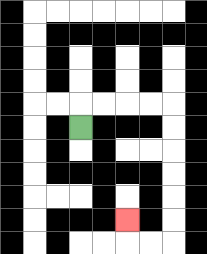{'start': '[3, 5]', 'end': '[5, 9]', 'path_directions': 'U,R,R,R,R,D,D,D,D,D,D,L,L,U', 'path_coordinates': '[[3, 5], [3, 4], [4, 4], [5, 4], [6, 4], [7, 4], [7, 5], [7, 6], [7, 7], [7, 8], [7, 9], [7, 10], [6, 10], [5, 10], [5, 9]]'}